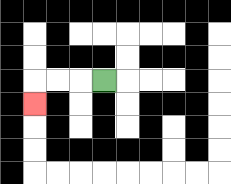{'start': '[4, 3]', 'end': '[1, 4]', 'path_directions': 'L,L,L,D', 'path_coordinates': '[[4, 3], [3, 3], [2, 3], [1, 3], [1, 4]]'}